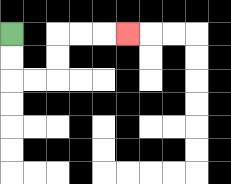{'start': '[0, 1]', 'end': '[5, 1]', 'path_directions': 'D,D,R,R,U,U,R,R,R', 'path_coordinates': '[[0, 1], [0, 2], [0, 3], [1, 3], [2, 3], [2, 2], [2, 1], [3, 1], [4, 1], [5, 1]]'}